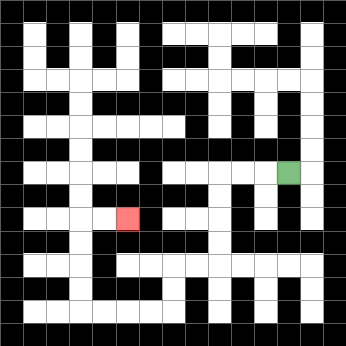{'start': '[12, 7]', 'end': '[5, 9]', 'path_directions': 'L,L,L,D,D,D,D,L,L,D,D,L,L,L,L,U,U,U,U,R,R', 'path_coordinates': '[[12, 7], [11, 7], [10, 7], [9, 7], [9, 8], [9, 9], [9, 10], [9, 11], [8, 11], [7, 11], [7, 12], [7, 13], [6, 13], [5, 13], [4, 13], [3, 13], [3, 12], [3, 11], [3, 10], [3, 9], [4, 9], [5, 9]]'}